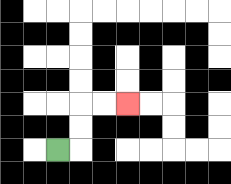{'start': '[2, 6]', 'end': '[5, 4]', 'path_directions': 'R,U,U,R,R', 'path_coordinates': '[[2, 6], [3, 6], [3, 5], [3, 4], [4, 4], [5, 4]]'}